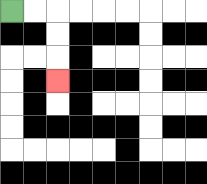{'start': '[0, 0]', 'end': '[2, 3]', 'path_directions': 'R,R,D,D,D', 'path_coordinates': '[[0, 0], [1, 0], [2, 0], [2, 1], [2, 2], [2, 3]]'}